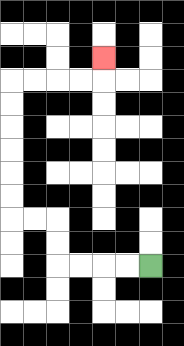{'start': '[6, 11]', 'end': '[4, 2]', 'path_directions': 'L,L,L,L,U,U,L,L,U,U,U,U,U,U,R,R,R,R,U', 'path_coordinates': '[[6, 11], [5, 11], [4, 11], [3, 11], [2, 11], [2, 10], [2, 9], [1, 9], [0, 9], [0, 8], [0, 7], [0, 6], [0, 5], [0, 4], [0, 3], [1, 3], [2, 3], [3, 3], [4, 3], [4, 2]]'}